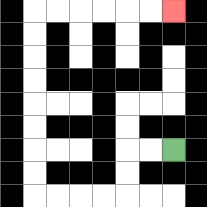{'start': '[7, 6]', 'end': '[7, 0]', 'path_directions': 'L,L,D,D,L,L,L,L,U,U,U,U,U,U,U,U,R,R,R,R,R,R', 'path_coordinates': '[[7, 6], [6, 6], [5, 6], [5, 7], [5, 8], [4, 8], [3, 8], [2, 8], [1, 8], [1, 7], [1, 6], [1, 5], [1, 4], [1, 3], [1, 2], [1, 1], [1, 0], [2, 0], [3, 0], [4, 0], [5, 0], [6, 0], [7, 0]]'}